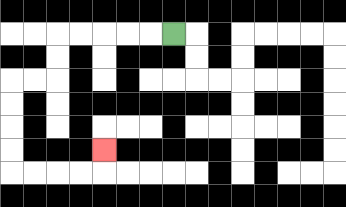{'start': '[7, 1]', 'end': '[4, 6]', 'path_directions': 'L,L,L,L,L,D,D,L,L,D,D,D,D,R,R,R,R,U', 'path_coordinates': '[[7, 1], [6, 1], [5, 1], [4, 1], [3, 1], [2, 1], [2, 2], [2, 3], [1, 3], [0, 3], [0, 4], [0, 5], [0, 6], [0, 7], [1, 7], [2, 7], [3, 7], [4, 7], [4, 6]]'}